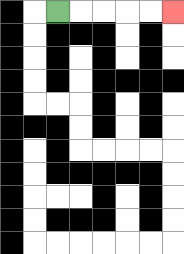{'start': '[2, 0]', 'end': '[7, 0]', 'path_directions': 'R,R,R,R,R', 'path_coordinates': '[[2, 0], [3, 0], [4, 0], [5, 0], [6, 0], [7, 0]]'}